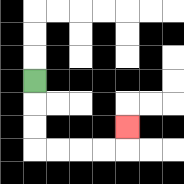{'start': '[1, 3]', 'end': '[5, 5]', 'path_directions': 'D,D,D,R,R,R,R,U', 'path_coordinates': '[[1, 3], [1, 4], [1, 5], [1, 6], [2, 6], [3, 6], [4, 6], [5, 6], [5, 5]]'}